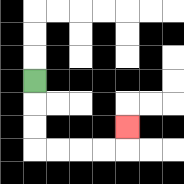{'start': '[1, 3]', 'end': '[5, 5]', 'path_directions': 'D,D,D,R,R,R,R,U', 'path_coordinates': '[[1, 3], [1, 4], [1, 5], [1, 6], [2, 6], [3, 6], [4, 6], [5, 6], [5, 5]]'}